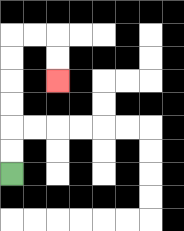{'start': '[0, 7]', 'end': '[2, 3]', 'path_directions': 'U,U,U,U,U,U,R,R,D,D', 'path_coordinates': '[[0, 7], [0, 6], [0, 5], [0, 4], [0, 3], [0, 2], [0, 1], [1, 1], [2, 1], [2, 2], [2, 3]]'}